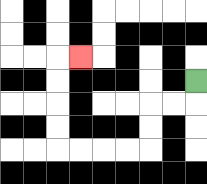{'start': '[8, 3]', 'end': '[3, 2]', 'path_directions': 'D,L,L,D,D,L,L,L,L,U,U,U,U,R', 'path_coordinates': '[[8, 3], [8, 4], [7, 4], [6, 4], [6, 5], [6, 6], [5, 6], [4, 6], [3, 6], [2, 6], [2, 5], [2, 4], [2, 3], [2, 2], [3, 2]]'}